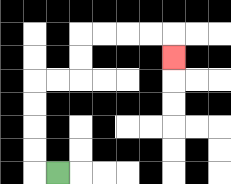{'start': '[2, 7]', 'end': '[7, 2]', 'path_directions': 'L,U,U,U,U,R,R,U,U,R,R,R,R,D', 'path_coordinates': '[[2, 7], [1, 7], [1, 6], [1, 5], [1, 4], [1, 3], [2, 3], [3, 3], [3, 2], [3, 1], [4, 1], [5, 1], [6, 1], [7, 1], [7, 2]]'}